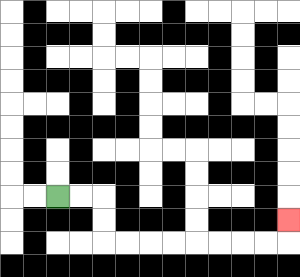{'start': '[2, 8]', 'end': '[12, 9]', 'path_directions': 'R,R,D,D,R,R,R,R,R,R,R,R,U', 'path_coordinates': '[[2, 8], [3, 8], [4, 8], [4, 9], [4, 10], [5, 10], [6, 10], [7, 10], [8, 10], [9, 10], [10, 10], [11, 10], [12, 10], [12, 9]]'}